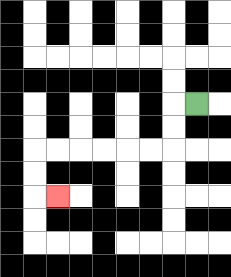{'start': '[8, 4]', 'end': '[2, 8]', 'path_directions': 'L,D,D,L,L,L,L,L,L,D,D,R', 'path_coordinates': '[[8, 4], [7, 4], [7, 5], [7, 6], [6, 6], [5, 6], [4, 6], [3, 6], [2, 6], [1, 6], [1, 7], [1, 8], [2, 8]]'}